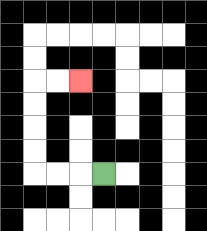{'start': '[4, 7]', 'end': '[3, 3]', 'path_directions': 'L,L,L,U,U,U,U,R,R', 'path_coordinates': '[[4, 7], [3, 7], [2, 7], [1, 7], [1, 6], [1, 5], [1, 4], [1, 3], [2, 3], [3, 3]]'}